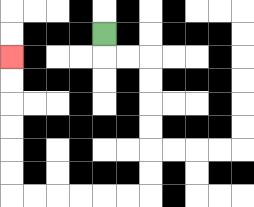{'start': '[4, 1]', 'end': '[0, 2]', 'path_directions': 'D,R,R,D,D,D,D,D,D,L,L,L,L,L,L,U,U,U,U,U,U', 'path_coordinates': '[[4, 1], [4, 2], [5, 2], [6, 2], [6, 3], [6, 4], [6, 5], [6, 6], [6, 7], [6, 8], [5, 8], [4, 8], [3, 8], [2, 8], [1, 8], [0, 8], [0, 7], [0, 6], [0, 5], [0, 4], [0, 3], [0, 2]]'}